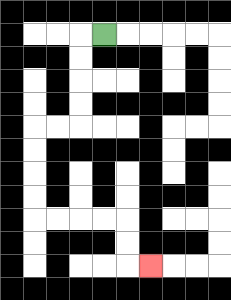{'start': '[4, 1]', 'end': '[6, 11]', 'path_directions': 'L,D,D,D,D,L,L,D,D,D,D,R,R,R,R,D,D,R', 'path_coordinates': '[[4, 1], [3, 1], [3, 2], [3, 3], [3, 4], [3, 5], [2, 5], [1, 5], [1, 6], [1, 7], [1, 8], [1, 9], [2, 9], [3, 9], [4, 9], [5, 9], [5, 10], [5, 11], [6, 11]]'}